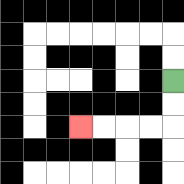{'start': '[7, 3]', 'end': '[3, 5]', 'path_directions': 'D,D,L,L,L,L', 'path_coordinates': '[[7, 3], [7, 4], [7, 5], [6, 5], [5, 5], [4, 5], [3, 5]]'}